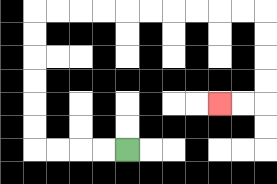{'start': '[5, 6]', 'end': '[9, 4]', 'path_directions': 'L,L,L,L,U,U,U,U,U,U,R,R,R,R,R,R,R,R,R,R,D,D,D,D,L,L', 'path_coordinates': '[[5, 6], [4, 6], [3, 6], [2, 6], [1, 6], [1, 5], [1, 4], [1, 3], [1, 2], [1, 1], [1, 0], [2, 0], [3, 0], [4, 0], [5, 0], [6, 0], [7, 0], [8, 0], [9, 0], [10, 0], [11, 0], [11, 1], [11, 2], [11, 3], [11, 4], [10, 4], [9, 4]]'}